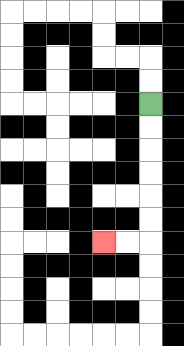{'start': '[6, 4]', 'end': '[4, 10]', 'path_directions': 'D,D,D,D,D,D,L,L', 'path_coordinates': '[[6, 4], [6, 5], [6, 6], [6, 7], [6, 8], [6, 9], [6, 10], [5, 10], [4, 10]]'}